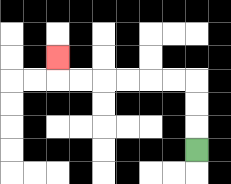{'start': '[8, 6]', 'end': '[2, 2]', 'path_directions': 'U,U,U,L,L,L,L,L,L,U', 'path_coordinates': '[[8, 6], [8, 5], [8, 4], [8, 3], [7, 3], [6, 3], [5, 3], [4, 3], [3, 3], [2, 3], [2, 2]]'}